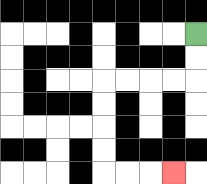{'start': '[8, 1]', 'end': '[7, 7]', 'path_directions': 'D,D,L,L,L,L,D,D,D,D,R,R,R', 'path_coordinates': '[[8, 1], [8, 2], [8, 3], [7, 3], [6, 3], [5, 3], [4, 3], [4, 4], [4, 5], [4, 6], [4, 7], [5, 7], [6, 7], [7, 7]]'}